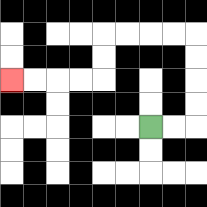{'start': '[6, 5]', 'end': '[0, 3]', 'path_directions': 'R,R,U,U,U,U,L,L,L,L,D,D,L,L,L,L', 'path_coordinates': '[[6, 5], [7, 5], [8, 5], [8, 4], [8, 3], [8, 2], [8, 1], [7, 1], [6, 1], [5, 1], [4, 1], [4, 2], [4, 3], [3, 3], [2, 3], [1, 3], [0, 3]]'}